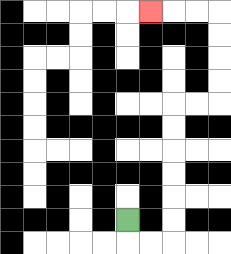{'start': '[5, 9]', 'end': '[6, 0]', 'path_directions': 'D,R,R,U,U,U,U,U,U,R,R,U,U,U,U,L,L,L', 'path_coordinates': '[[5, 9], [5, 10], [6, 10], [7, 10], [7, 9], [7, 8], [7, 7], [7, 6], [7, 5], [7, 4], [8, 4], [9, 4], [9, 3], [9, 2], [9, 1], [9, 0], [8, 0], [7, 0], [6, 0]]'}